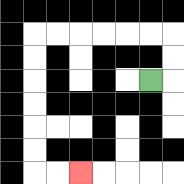{'start': '[6, 3]', 'end': '[3, 7]', 'path_directions': 'R,U,U,L,L,L,L,L,L,D,D,D,D,D,D,R,R', 'path_coordinates': '[[6, 3], [7, 3], [7, 2], [7, 1], [6, 1], [5, 1], [4, 1], [3, 1], [2, 1], [1, 1], [1, 2], [1, 3], [1, 4], [1, 5], [1, 6], [1, 7], [2, 7], [3, 7]]'}